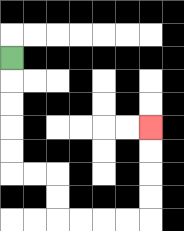{'start': '[0, 2]', 'end': '[6, 5]', 'path_directions': 'D,D,D,D,D,R,R,D,D,R,R,R,R,U,U,U,U', 'path_coordinates': '[[0, 2], [0, 3], [0, 4], [0, 5], [0, 6], [0, 7], [1, 7], [2, 7], [2, 8], [2, 9], [3, 9], [4, 9], [5, 9], [6, 9], [6, 8], [6, 7], [6, 6], [6, 5]]'}